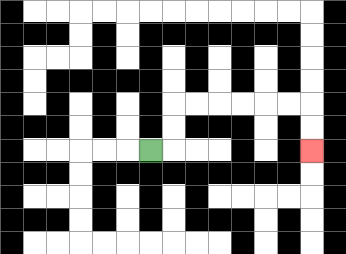{'start': '[6, 6]', 'end': '[13, 6]', 'path_directions': 'R,U,U,R,R,R,R,R,R,D,D', 'path_coordinates': '[[6, 6], [7, 6], [7, 5], [7, 4], [8, 4], [9, 4], [10, 4], [11, 4], [12, 4], [13, 4], [13, 5], [13, 6]]'}